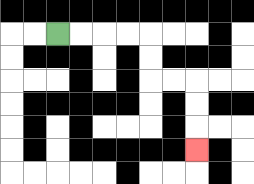{'start': '[2, 1]', 'end': '[8, 6]', 'path_directions': 'R,R,R,R,D,D,R,R,D,D,D', 'path_coordinates': '[[2, 1], [3, 1], [4, 1], [5, 1], [6, 1], [6, 2], [6, 3], [7, 3], [8, 3], [8, 4], [8, 5], [8, 6]]'}